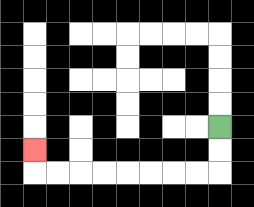{'start': '[9, 5]', 'end': '[1, 6]', 'path_directions': 'D,D,L,L,L,L,L,L,L,L,U', 'path_coordinates': '[[9, 5], [9, 6], [9, 7], [8, 7], [7, 7], [6, 7], [5, 7], [4, 7], [3, 7], [2, 7], [1, 7], [1, 6]]'}